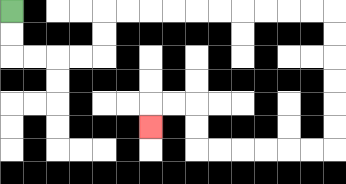{'start': '[0, 0]', 'end': '[6, 5]', 'path_directions': 'D,D,R,R,R,R,U,U,R,R,R,R,R,R,R,R,R,R,D,D,D,D,D,D,L,L,L,L,L,L,U,U,L,L,D', 'path_coordinates': '[[0, 0], [0, 1], [0, 2], [1, 2], [2, 2], [3, 2], [4, 2], [4, 1], [4, 0], [5, 0], [6, 0], [7, 0], [8, 0], [9, 0], [10, 0], [11, 0], [12, 0], [13, 0], [14, 0], [14, 1], [14, 2], [14, 3], [14, 4], [14, 5], [14, 6], [13, 6], [12, 6], [11, 6], [10, 6], [9, 6], [8, 6], [8, 5], [8, 4], [7, 4], [6, 4], [6, 5]]'}